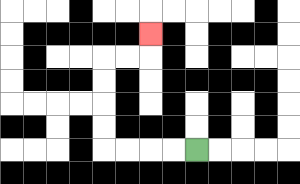{'start': '[8, 6]', 'end': '[6, 1]', 'path_directions': 'L,L,L,L,U,U,U,U,R,R,U', 'path_coordinates': '[[8, 6], [7, 6], [6, 6], [5, 6], [4, 6], [4, 5], [4, 4], [4, 3], [4, 2], [5, 2], [6, 2], [6, 1]]'}